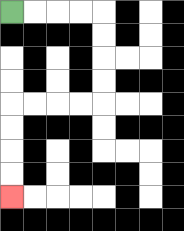{'start': '[0, 0]', 'end': '[0, 8]', 'path_directions': 'R,R,R,R,D,D,D,D,L,L,L,L,D,D,D,D', 'path_coordinates': '[[0, 0], [1, 0], [2, 0], [3, 0], [4, 0], [4, 1], [4, 2], [4, 3], [4, 4], [3, 4], [2, 4], [1, 4], [0, 4], [0, 5], [0, 6], [0, 7], [0, 8]]'}